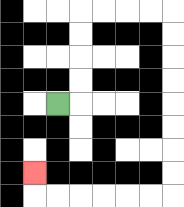{'start': '[2, 4]', 'end': '[1, 7]', 'path_directions': 'R,U,U,U,U,R,R,R,R,D,D,D,D,D,D,D,D,L,L,L,L,L,L,U', 'path_coordinates': '[[2, 4], [3, 4], [3, 3], [3, 2], [3, 1], [3, 0], [4, 0], [5, 0], [6, 0], [7, 0], [7, 1], [7, 2], [7, 3], [7, 4], [7, 5], [7, 6], [7, 7], [7, 8], [6, 8], [5, 8], [4, 8], [3, 8], [2, 8], [1, 8], [1, 7]]'}